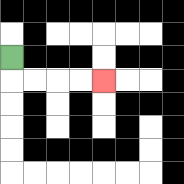{'start': '[0, 2]', 'end': '[4, 3]', 'path_directions': 'D,R,R,R,R', 'path_coordinates': '[[0, 2], [0, 3], [1, 3], [2, 3], [3, 3], [4, 3]]'}